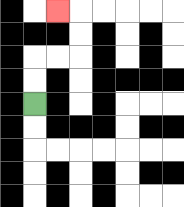{'start': '[1, 4]', 'end': '[2, 0]', 'path_directions': 'U,U,R,R,U,U,L', 'path_coordinates': '[[1, 4], [1, 3], [1, 2], [2, 2], [3, 2], [3, 1], [3, 0], [2, 0]]'}